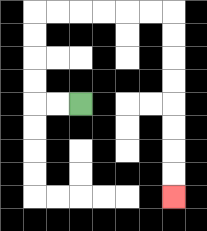{'start': '[3, 4]', 'end': '[7, 8]', 'path_directions': 'L,L,U,U,U,U,R,R,R,R,R,R,D,D,D,D,D,D,D,D', 'path_coordinates': '[[3, 4], [2, 4], [1, 4], [1, 3], [1, 2], [1, 1], [1, 0], [2, 0], [3, 0], [4, 0], [5, 0], [6, 0], [7, 0], [7, 1], [7, 2], [7, 3], [7, 4], [7, 5], [7, 6], [7, 7], [7, 8]]'}